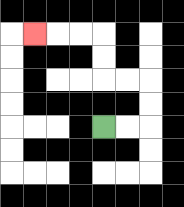{'start': '[4, 5]', 'end': '[1, 1]', 'path_directions': 'R,R,U,U,L,L,U,U,L,L,L', 'path_coordinates': '[[4, 5], [5, 5], [6, 5], [6, 4], [6, 3], [5, 3], [4, 3], [4, 2], [4, 1], [3, 1], [2, 1], [1, 1]]'}